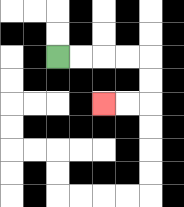{'start': '[2, 2]', 'end': '[4, 4]', 'path_directions': 'R,R,R,R,D,D,L,L', 'path_coordinates': '[[2, 2], [3, 2], [4, 2], [5, 2], [6, 2], [6, 3], [6, 4], [5, 4], [4, 4]]'}